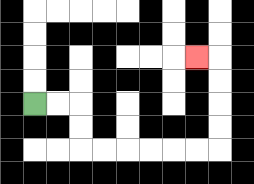{'start': '[1, 4]', 'end': '[8, 2]', 'path_directions': 'R,R,D,D,R,R,R,R,R,R,U,U,U,U,L', 'path_coordinates': '[[1, 4], [2, 4], [3, 4], [3, 5], [3, 6], [4, 6], [5, 6], [6, 6], [7, 6], [8, 6], [9, 6], [9, 5], [9, 4], [9, 3], [9, 2], [8, 2]]'}